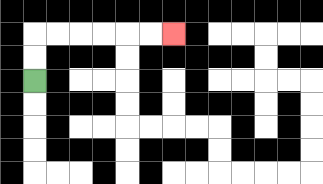{'start': '[1, 3]', 'end': '[7, 1]', 'path_directions': 'U,U,R,R,R,R,R,R', 'path_coordinates': '[[1, 3], [1, 2], [1, 1], [2, 1], [3, 1], [4, 1], [5, 1], [6, 1], [7, 1]]'}